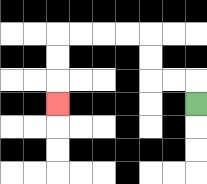{'start': '[8, 4]', 'end': '[2, 4]', 'path_directions': 'U,L,L,U,U,L,L,L,L,D,D,D', 'path_coordinates': '[[8, 4], [8, 3], [7, 3], [6, 3], [6, 2], [6, 1], [5, 1], [4, 1], [3, 1], [2, 1], [2, 2], [2, 3], [2, 4]]'}